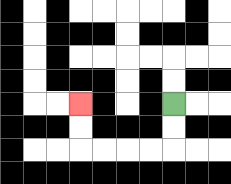{'start': '[7, 4]', 'end': '[3, 4]', 'path_directions': 'D,D,L,L,L,L,U,U', 'path_coordinates': '[[7, 4], [7, 5], [7, 6], [6, 6], [5, 6], [4, 6], [3, 6], [3, 5], [3, 4]]'}